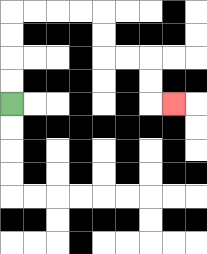{'start': '[0, 4]', 'end': '[7, 4]', 'path_directions': 'U,U,U,U,R,R,R,R,D,D,R,R,D,D,R', 'path_coordinates': '[[0, 4], [0, 3], [0, 2], [0, 1], [0, 0], [1, 0], [2, 0], [3, 0], [4, 0], [4, 1], [4, 2], [5, 2], [6, 2], [6, 3], [6, 4], [7, 4]]'}